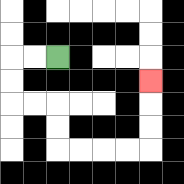{'start': '[2, 2]', 'end': '[6, 3]', 'path_directions': 'L,L,D,D,R,R,D,D,R,R,R,R,U,U,U', 'path_coordinates': '[[2, 2], [1, 2], [0, 2], [0, 3], [0, 4], [1, 4], [2, 4], [2, 5], [2, 6], [3, 6], [4, 6], [5, 6], [6, 6], [6, 5], [6, 4], [6, 3]]'}